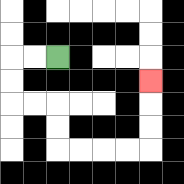{'start': '[2, 2]', 'end': '[6, 3]', 'path_directions': 'L,L,D,D,R,R,D,D,R,R,R,R,U,U,U', 'path_coordinates': '[[2, 2], [1, 2], [0, 2], [0, 3], [0, 4], [1, 4], [2, 4], [2, 5], [2, 6], [3, 6], [4, 6], [5, 6], [6, 6], [6, 5], [6, 4], [6, 3]]'}